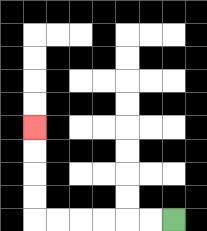{'start': '[7, 9]', 'end': '[1, 5]', 'path_directions': 'L,L,L,L,L,L,U,U,U,U', 'path_coordinates': '[[7, 9], [6, 9], [5, 9], [4, 9], [3, 9], [2, 9], [1, 9], [1, 8], [1, 7], [1, 6], [1, 5]]'}